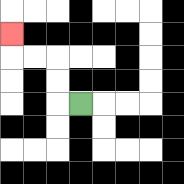{'start': '[3, 4]', 'end': '[0, 1]', 'path_directions': 'L,U,U,L,L,U', 'path_coordinates': '[[3, 4], [2, 4], [2, 3], [2, 2], [1, 2], [0, 2], [0, 1]]'}